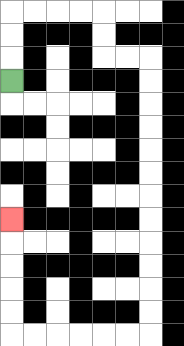{'start': '[0, 3]', 'end': '[0, 9]', 'path_directions': 'U,U,U,R,R,R,R,D,D,R,R,D,D,D,D,D,D,D,D,D,D,D,D,L,L,L,L,L,L,U,U,U,U,U', 'path_coordinates': '[[0, 3], [0, 2], [0, 1], [0, 0], [1, 0], [2, 0], [3, 0], [4, 0], [4, 1], [4, 2], [5, 2], [6, 2], [6, 3], [6, 4], [6, 5], [6, 6], [6, 7], [6, 8], [6, 9], [6, 10], [6, 11], [6, 12], [6, 13], [6, 14], [5, 14], [4, 14], [3, 14], [2, 14], [1, 14], [0, 14], [0, 13], [0, 12], [0, 11], [0, 10], [0, 9]]'}